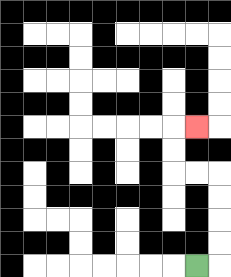{'start': '[8, 11]', 'end': '[8, 5]', 'path_directions': 'R,U,U,U,U,L,L,U,U,R', 'path_coordinates': '[[8, 11], [9, 11], [9, 10], [9, 9], [9, 8], [9, 7], [8, 7], [7, 7], [7, 6], [7, 5], [8, 5]]'}